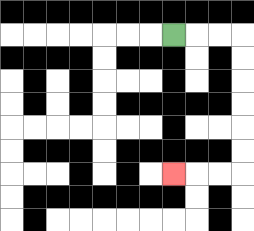{'start': '[7, 1]', 'end': '[7, 7]', 'path_directions': 'R,R,R,D,D,D,D,D,D,L,L,L', 'path_coordinates': '[[7, 1], [8, 1], [9, 1], [10, 1], [10, 2], [10, 3], [10, 4], [10, 5], [10, 6], [10, 7], [9, 7], [8, 7], [7, 7]]'}